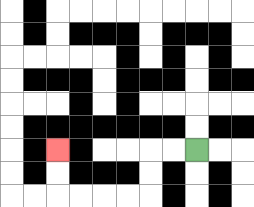{'start': '[8, 6]', 'end': '[2, 6]', 'path_directions': 'L,L,D,D,L,L,L,L,U,U', 'path_coordinates': '[[8, 6], [7, 6], [6, 6], [6, 7], [6, 8], [5, 8], [4, 8], [3, 8], [2, 8], [2, 7], [2, 6]]'}